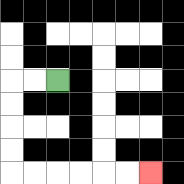{'start': '[2, 3]', 'end': '[6, 7]', 'path_directions': 'L,L,D,D,D,D,R,R,R,R,R,R', 'path_coordinates': '[[2, 3], [1, 3], [0, 3], [0, 4], [0, 5], [0, 6], [0, 7], [1, 7], [2, 7], [3, 7], [4, 7], [5, 7], [6, 7]]'}